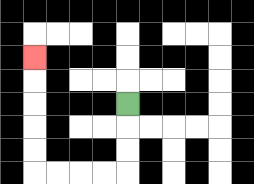{'start': '[5, 4]', 'end': '[1, 2]', 'path_directions': 'D,D,D,L,L,L,L,U,U,U,U,U', 'path_coordinates': '[[5, 4], [5, 5], [5, 6], [5, 7], [4, 7], [3, 7], [2, 7], [1, 7], [1, 6], [1, 5], [1, 4], [1, 3], [1, 2]]'}